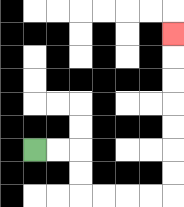{'start': '[1, 6]', 'end': '[7, 1]', 'path_directions': 'R,R,D,D,R,R,R,R,U,U,U,U,U,U,U', 'path_coordinates': '[[1, 6], [2, 6], [3, 6], [3, 7], [3, 8], [4, 8], [5, 8], [6, 8], [7, 8], [7, 7], [7, 6], [7, 5], [7, 4], [7, 3], [7, 2], [7, 1]]'}